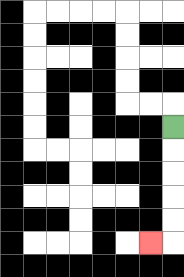{'start': '[7, 5]', 'end': '[6, 10]', 'path_directions': 'D,D,D,D,D,L', 'path_coordinates': '[[7, 5], [7, 6], [7, 7], [7, 8], [7, 9], [7, 10], [6, 10]]'}